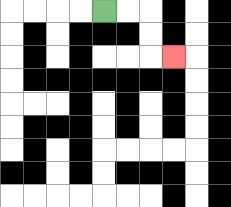{'start': '[4, 0]', 'end': '[7, 2]', 'path_directions': 'R,R,D,D,R', 'path_coordinates': '[[4, 0], [5, 0], [6, 0], [6, 1], [6, 2], [7, 2]]'}